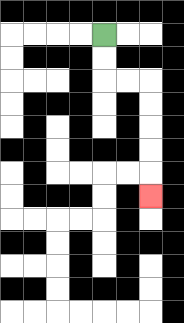{'start': '[4, 1]', 'end': '[6, 8]', 'path_directions': 'D,D,R,R,D,D,D,D,D', 'path_coordinates': '[[4, 1], [4, 2], [4, 3], [5, 3], [6, 3], [6, 4], [6, 5], [6, 6], [6, 7], [6, 8]]'}